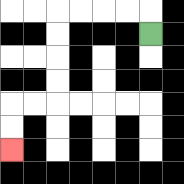{'start': '[6, 1]', 'end': '[0, 6]', 'path_directions': 'U,L,L,L,L,D,D,D,D,L,L,D,D', 'path_coordinates': '[[6, 1], [6, 0], [5, 0], [4, 0], [3, 0], [2, 0], [2, 1], [2, 2], [2, 3], [2, 4], [1, 4], [0, 4], [0, 5], [0, 6]]'}